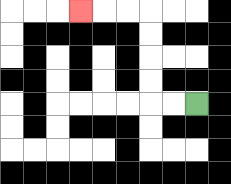{'start': '[8, 4]', 'end': '[3, 0]', 'path_directions': 'L,L,U,U,U,U,L,L,L', 'path_coordinates': '[[8, 4], [7, 4], [6, 4], [6, 3], [6, 2], [6, 1], [6, 0], [5, 0], [4, 0], [3, 0]]'}